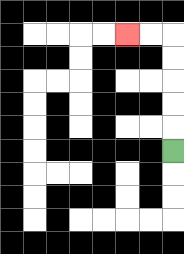{'start': '[7, 6]', 'end': '[5, 1]', 'path_directions': 'U,U,U,U,U,L,L', 'path_coordinates': '[[7, 6], [7, 5], [7, 4], [7, 3], [7, 2], [7, 1], [6, 1], [5, 1]]'}